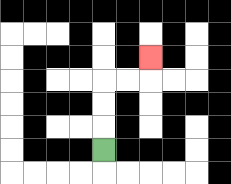{'start': '[4, 6]', 'end': '[6, 2]', 'path_directions': 'U,U,U,R,R,U', 'path_coordinates': '[[4, 6], [4, 5], [4, 4], [4, 3], [5, 3], [6, 3], [6, 2]]'}